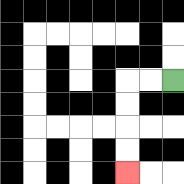{'start': '[7, 3]', 'end': '[5, 7]', 'path_directions': 'L,L,D,D,D,D', 'path_coordinates': '[[7, 3], [6, 3], [5, 3], [5, 4], [5, 5], [5, 6], [5, 7]]'}